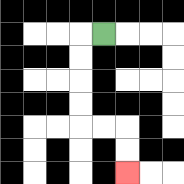{'start': '[4, 1]', 'end': '[5, 7]', 'path_directions': 'L,D,D,D,D,R,R,D,D', 'path_coordinates': '[[4, 1], [3, 1], [3, 2], [3, 3], [3, 4], [3, 5], [4, 5], [5, 5], [5, 6], [5, 7]]'}